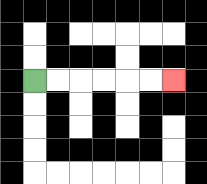{'start': '[1, 3]', 'end': '[7, 3]', 'path_directions': 'R,R,R,R,R,R', 'path_coordinates': '[[1, 3], [2, 3], [3, 3], [4, 3], [5, 3], [6, 3], [7, 3]]'}